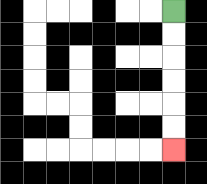{'start': '[7, 0]', 'end': '[7, 6]', 'path_directions': 'D,D,D,D,D,D', 'path_coordinates': '[[7, 0], [7, 1], [7, 2], [7, 3], [7, 4], [7, 5], [7, 6]]'}